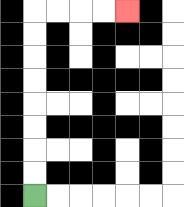{'start': '[1, 8]', 'end': '[5, 0]', 'path_directions': 'U,U,U,U,U,U,U,U,R,R,R,R', 'path_coordinates': '[[1, 8], [1, 7], [1, 6], [1, 5], [1, 4], [1, 3], [1, 2], [1, 1], [1, 0], [2, 0], [3, 0], [4, 0], [5, 0]]'}